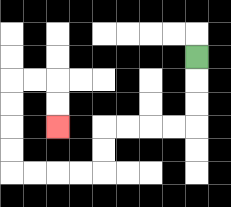{'start': '[8, 2]', 'end': '[2, 5]', 'path_directions': 'D,D,D,L,L,L,L,D,D,L,L,L,L,U,U,U,U,R,R,D,D', 'path_coordinates': '[[8, 2], [8, 3], [8, 4], [8, 5], [7, 5], [6, 5], [5, 5], [4, 5], [4, 6], [4, 7], [3, 7], [2, 7], [1, 7], [0, 7], [0, 6], [0, 5], [0, 4], [0, 3], [1, 3], [2, 3], [2, 4], [2, 5]]'}